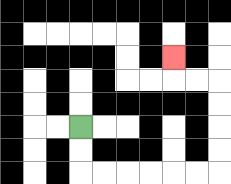{'start': '[3, 5]', 'end': '[7, 2]', 'path_directions': 'D,D,R,R,R,R,R,R,U,U,U,U,L,L,U', 'path_coordinates': '[[3, 5], [3, 6], [3, 7], [4, 7], [5, 7], [6, 7], [7, 7], [8, 7], [9, 7], [9, 6], [9, 5], [9, 4], [9, 3], [8, 3], [7, 3], [7, 2]]'}